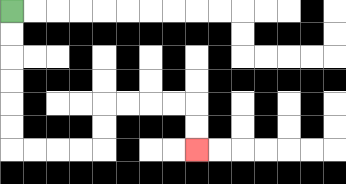{'start': '[0, 0]', 'end': '[8, 6]', 'path_directions': 'D,D,D,D,D,D,R,R,R,R,U,U,R,R,R,R,D,D', 'path_coordinates': '[[0, 0], [0, 1], [0, 2], [0, 3], [0, 4], [0, 5], [0, 6], [1, 6], [2, 6], [3, 6], [4, 6], [4, 5], [4, 4], [5, 4], [6, 4], [7, 4], [8, 4], [8, 5], [8, 6]]'}